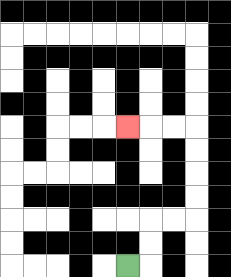{'start': '[5, 11]', 'end': '[5, 5]', 'path_directions': 'R,U,U,R,R,U,U,U,U,L,L,L', 'path_coordinates': '[[5, 11], [6, 11], [6, 10], [6, 9], [7, 9], [8, 9], [8, 8], [8, 7], [8, 6], [8, 5], [7, 5], [6, 5], [5, 5]]'}